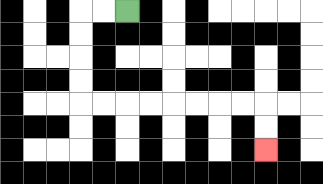{'start': '[5, 0]', 'end': '[11, 6]', 'path_directions': 'L,L,D,D,D,D,R,R,R,R,R,R,R,R,D,D', 'path_coordinates': '[[5, 0], [4, 0], [3, 0], [3, 1], [3, 2], [3, 3], [3, 4], [4, 4], [5, 4], [6, 4], [7, 4], [8, 4], [9, 4], [10, 4], [11, 4], [11, 5], [11, 6]]'}